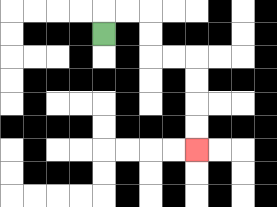{'start': '[4, 1]', 'end': '[8, 6]', 'path_directions': 'U,R,R,D,D,R,R,D,D,D,D', 'path_coordinates': '[[4, 1], [4, 0], [5, 0], [6, 0], [6, 1], [6, 2], [7, 2], [8, 2], [8, 3], [8, 4], [8, 5], [8, 6]]'}